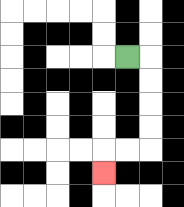{'start': '[5, 2]', 'end': '[4, 7]', 'path_directions': 'R,D,D,D,D,L,L,D', 'path_coordinates': '[[5, 2], [6, 2], [6, 3], [6, 4], [6, 5], [6, 6], [5, 6], [4, 6], [4, 7]]'}